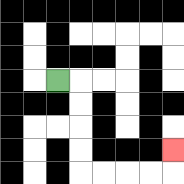{'start': '[2, 3]', 'end': '[7, 6]', 'path_directions': 'R,D,D,D,D,R,R,R,R,U', 'path_coordinates': '[[2, 3], [3, 3], [3, 4], [3, 5], [3, 6], [3, 7], [4, 7], [5, 7], [6, 7], [7, 7], [7, 6]]'}